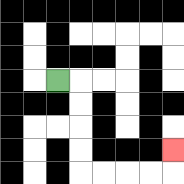{'start': '[2, 3]', 'end': '[7, 6]', 'path_directions': 'R,D,D,D,D,R,R,R,R,U', 'path_coordinates': '[[2, 3], [3, 3], [3, 4], [3, 5], [3, 6], [3, 7], [4, 7], [5, 7], [6, 7], [7, 7], [7, 6]]'}